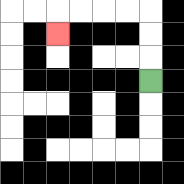{'start': '[6, 3]', 'end': '[2, 1]', 'path_directions': 'U,U,U,L,L,L,L,D', 'path_coordinates': '[[6, 3], [6, 2], [6, 1], [6, 0], [5, 0], [4, 0], [3, 0], [2, 0], [2, 1]]'}